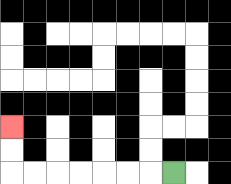{'start': '[7, 7]', 'end': '[0, 5]', 'path_directions': 'L,L,L,L,L,L,L,U,U', 'path_coordinates': '[[7, 7], [6, 7], [5, 7], [4, 7], [3, 7], [2, 7], [1, 7], [0, 7], [0, 6], [0, 5]]'}